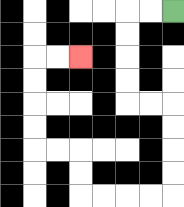{'start': '[7, 0]', 'end': '[3, 2]', 'path_directions': 'L,L,D,D,D,D,R,R,D,D,D,D,L,L,L,L,U,U,L,L,U,U,U,U,R,R', 'path_coordinates': '[[7, 0], [6, 0], [5, 0], [5, 1], [5, 2], [5, 3], [5, 4], [6, 4], [7, 4], [7, 5], [7, 6], [7, 7], [7, 8], [6, 8], [5, 8], [4, 8], [3, 8], [3, 7], [3, 6], [2, 6], [1, 6], [1, 5], [1, 4], [1, 3], [1, 2], [2, 2], [3, 2]]'}